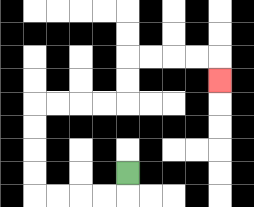{'start': '[5, 7]', 'end': '[9, 3]', 'path_directions': 'D,L,L,L,L,U,U,U,U,R,R,R,R,U,U,R,R,R,R,D', 'path_coordinates': '[[5, 7], [5, 8], [4, 8], [3, 8], [2, 8], [1, 8], [1, 7], [1, 6], [1, 5], [1, 4], [2, 4], [3, 4], [4, 4], [5, 4], [5, 3], [5, 2], [6, 2], [7, 2], [8, 2], [9, 2], [9, 3]]'}